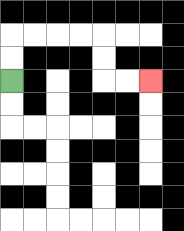{'start': '[0, 3]', 'end': '[6, 3]', 'path_directions': 'U,U,R,R,R,R,D,D,R,R', 'path_coordinates': '[[0, 3], [0, 2], [0, 1], [1, 1], [2, 1], [3, 1], [4, 1], [4, 2], [4, 3], [5, 3], [6, 3]]'}